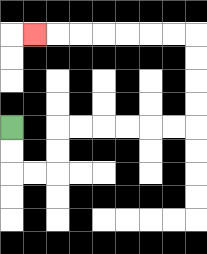{'start': '[0, 5]', 'end': '[1, 1]', 'path_directions': 'D,D,R,R,U,U,R,R,R,R,R,R,U,U,U,U,L,L,L,L,L,L,L', 'path_coordinates': '[[0, 5], [0, 6], [0, 7], [1, 7], [2, 7], [2, 6], [2, 5], [3, 5], [4, 5], [5, 5], [6, 5], [7, 5], [8, 5], [8, 4], [8, 3], [8, 2], [8, 1], [7, 1], [6, 1], [5, 1], [4, 1], [3, 1], [2, 1], [1, 1]]'}